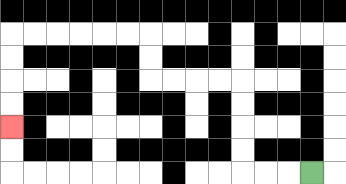{'start': '[13, 7]', 'end': '[0, 5]', 'path_directions': 'L,L,L,U,U,U,U,L,L,L,L,U,U,L,L,L,L,L,L,D,D,D,D', 'path_coordinates': '[[13, 7], [12, 7], [11, 7], [10, 7], [10, 6], [10, 5], [10, 4], [10, 3], [9, 3], [8, 3], [7, 3], [6, 3], [6, 2], [6, 1], [5, 1], [4, 1], [3, 1], [2, 1], [1, 1], [0, 1], [0, 2], [0, 3], [0, 4], [0, 5]]'}